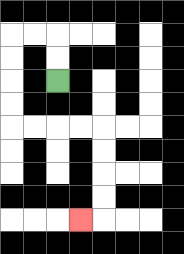{'start': '[2, 3]', 'end': '[3, 9]', 'path_directions': 'U,U,L,L,D,D,D,D,R,R,R,R,D,D,D,D,L', 'path_coordinates': '[[2, 3], [2, 2], [2, 1], [1, 1], [0, 1], [0, 2], [0, 3], [0, 4], [0, 5], [1, 5], [2, 5], [3, 5], [4, 5], [4, 6], [4, 7], [4, 8], [4, 9], [3, 9]]'}